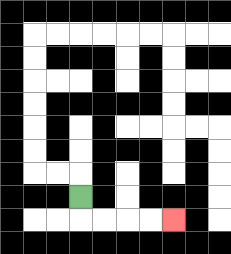{'start': '[3, 8]', 'end': '[7, 9]', 'path_directions': 'D,R,R,R,R', 'path_coordinates': '[[3, 8], [3, 9], [4, 9], [5, 9], [6, 9], [7, 9]]'}